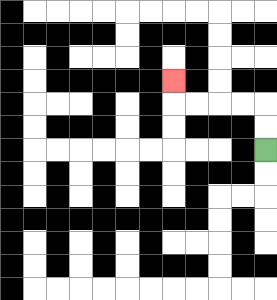{'start': '[11, 6]', 'end': '[7, 3]', 'path_directions': 'U,U,L,L,L,L,U', 'path_coordinates': '[[11, 6], [11, 5], [11, 4], [10, 4], [9, 4], [8, 4], [7, 4], [7, 3]]'}